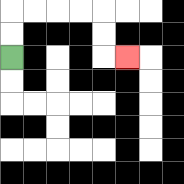{'start': '[0, 2]', 'end': '[5, 2]', 'path_directions': 'U,U,R,R,R,R,D,D,R', 'path_coordinates': '[[0, 2], [0, 1], [0, 0], [1, 0], [2, 0], [3, 0], [4, 0], [4, 1], [4, 2], [5, 2]]'}